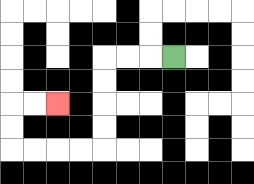{'start': '[7, 2]', 'end': '[2, 4]', 'path_directions': 'L,L,L,D,D,D,D,L,L,L,L,U,U,R,R', 'path_coordinates': '[[7, 2], [6, 2], [5, 2], [4, 2], [4, 3], [4, 4], [4, 5], [4, 6], [3, 6], [2, 6], [1, 6], [0, 6], [0, 5], [0, 4], [1, 4], [2, 4]]'}